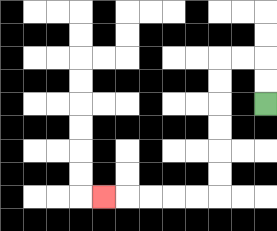{'start': '[11, 4]', 'end': '[4, 8]', 'path_directions': 'U,U,L,L,D,D,D,D,D,D,L,L,L,L,L', 'path_coordinates': '[[11, 4], [11, 3], [11, 2], [10, 2], [9, 2], [9, 3], [9, 4], [9, 5], [9, 6], [9, 7], [9, 8], [8, 8], [7, 8], [6, 8], [5, 8], [4, 8]]'}